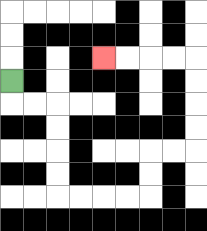{'start': '[0, 3]', 'end': '[4, 2]', 'path_directions': 'D,R,R,D,D,D,D,R,R,R,R,U,U,R,R,U,U,U,U,L,L,L,L', 'path_coordinates': '[[0, 3], [0, 4], [1, 4], [2, 4], [2, 5], [2, 6], [2, 7], [2, 8], [3, 8], [4, 8], [5, 8], [6, 8], [6, 7], [6, 6], [7, 6], [8, 6], [8, 5], [8, 4], [8, 3], [8, 2], [7, 2], [6, 2], [5, 2], [4, 2]]'}